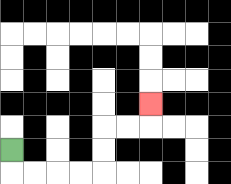{'start': '[0, 6]', 'end': '[6, 4]', 'path_directions': 'D,R,R,R,R,U,U,R,R,U', 'path_coordinates': '[[0, 6], [0, 7], [1, 7], [2, 7], [3, 7], [4, 7], [4, 6], [4, 5], [5, 5], [6, 5], [6, 4]]'}